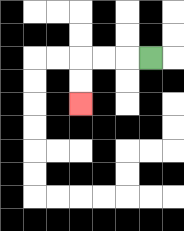{'start': '[6, 2]', 'end': '[3, 4]', 'path_directions': 'L,L,L,D,D', 'path_coordinates': '[[6, 2], [5, 2], [4, 2], [3, 2], [3, 3], [3, 4]]'}